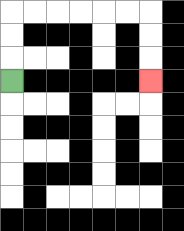{'start': '[0, 3]', 'end': '[6, 3]', 'path_directions': 'U,U,U,R,R,R,R,R,R,D,D,D', 'path_coordinates': '[[0, 3], [0, 2], [0, 1], [0, 0], [1, 0], [2, 0], [3, 0], [4, 0], [5, 0], [6, 0], [6, 1], [6, 2], [6, 3]]'}